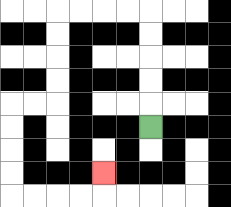{'start': '[6, 5]', 'end': '[4, 7]', 'path_directions': 'U,U,U,U,U,L,L,L,L,D,D,D,D,L,L,D,D,D,D,R,R,R,R,U', 'path_coordinates': '[[6, 5], [6, 4], [6, 3], [6, 2], [6, 1], [6, 0], [5, 0], [4, 0], [3, 0], [2, 0], [2, 1], [2, 2], [2, 3], [2, 4], [1, 4], [0, 4], [0, 5], [0, 6], [0, 7], [0, 8], [1, 8], [2, 8], [3, 8], [4, 8], [4, 7]]'}